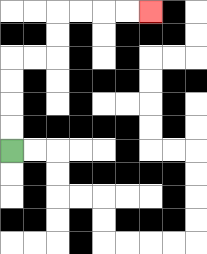{'start': '[0, 6]', 'end': '[6, 0]', 'path_directions': 'U,U,U,U,R,R,U,U,R,R,R,R', 'path_coordinates': '[[0, 6], [0, 5], [0, 4], [0, 3], [0, 2], [1, 2], [2, 2], [2, 1], [2, 0], [3, 0], [4, 0], [5, 0], [6, 0]]'}